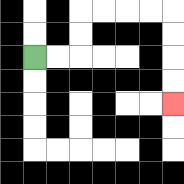{'start': '[1, 2]', 'end': '[7, 4]', 'path_directions': 'R,R,U,U,R,R,R,R,D,D,D,D', 'path_coordinates': '[[1, 2], [2, 2], [3, 2], [3, 1], [3, 0], [4, 0], [5, 0], [6, 0], [7, 0], [7, 1], [7, 2], [7, 3], [7, 4]]'}